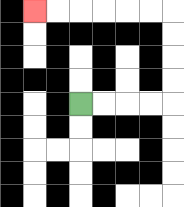{'start': '[3, 4]', 'end': '[1, 0]', 'path_directions': 'R,R,R,R,U,U,U,U,L,L,L,L,L,L', 'path_coordinates': '[[3, 4], [4, 4], [5, 4], [6, 4], [7, 4], [7, 3], [7, 2], [7, 1], [7, 0], [6, 0], [5, 0], [4, 0], [3, 0], [2, 0], [1, 0]]'}